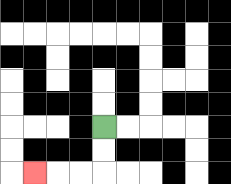{'start': '[4, 5]', 'end': '[1, 7]', 'path_directions': 'D,D,L,L,L', 'path_coordinates': '[[4, 5], [4, 6], [4, 7], [3, 7], [2, 7], [1, 7]]'}